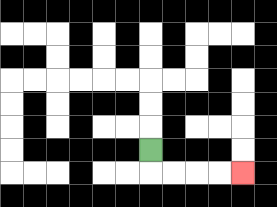{'start': '[6, 6]', 'end': '[10, 7]', 'path_directions': 'D,R,R,R,R', 'path_coordinates': '[[6, 6], [6, 7], [7, 7], [8, 7], [9, 7], [10, 7]]'}